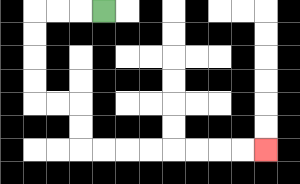{'start': '[4, 0]', 'end': '[11, 6]', 'path_directions': 'L,L,L,D,D,D,D,R,R,D,D,R,R,R,R,R,R,R,R', 'path_coordinates': '[[4, 0], [3, 0], [2, 0], [1, 0], [1, 1], [1, 2], [1, 3], [1, 4], [2, 4], [3, 4], [3, 5], [3, 6], [4, 6], [5, 6], [6, 6], [7, 6], [8, 6], [9, 6], [10, 6], [11, 6]]'}